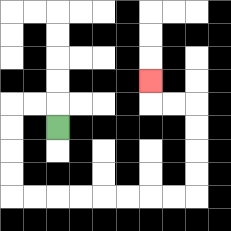{'start': '[2, 5]', 'end': '[6, 3]', 'path_directions': 'U,L,L,D,D,D,D,R,R,R,R,R,R,R,R,U,U,U,U,L,L,U', 'path_coordinates': '[[2, 5], [2, 4], [1, 4], [0, 4], [0, 5], [0, 6], [0, 7], [0, 8], [1, 8], [2, 8], [3, 8], [4, 8], [5, 8], [6, 8], [7, 8], [8, 8], [8, 7], [8, 6], [8, 5], [8, 4], [7, 4], [6, 4], [6, 3]]'}